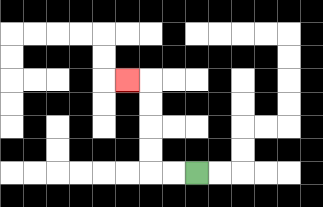{'start': '[8, 7]', 'end': '[5, 3]', 'path_directions': 'L,L,U,U,U,U,L', 'path_coordinates': '[[8, 7], [7, 7], [6, 7], [6, 6], [6, 5], [6, 4], [6, 3], [5, 3]]'}